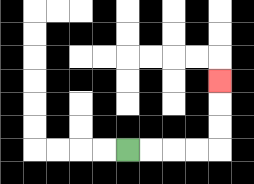{'start': '[5, 6]', 'end': '[9, 3]', 'path_directions': 'R,R,R,R,U,U,U', 'path_coordinates': '[[5, 6], [6, 6], [7, 6], [8, 6], [9, 6], [9, 5], [9, 4], [9, 3]]'}